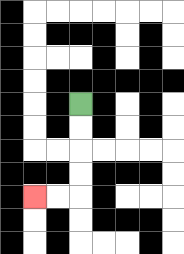{'start': '[3, 4]', 'end': '[1, 8]', 'path_directions': 'D,D,D,D,L,L', 'path_coordinates': '[[3, 4], [3, 5], [3, 6], [3, 7], [3, 8], [2, 8], [1, 8]]'}